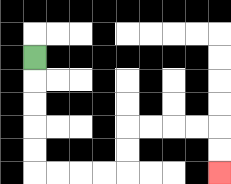{'start': '[1, 2]', 'end': '[9, 7]', 'path_directions': 'D,D,D,D,D,R,R,R,R,U,U,R,R,R,R,D,D', 'path_coordinates': '[[1, 2], [1, 3], [1, 4], [1, 5], [1, 6], [1, 7], [2, 7], [3, 7], [4, 7], [5, 7], [5, 6], [5, 5], [6, 5], [7, 5], [8, 5], [9, 5], [9, 6], [9, 7]]'}